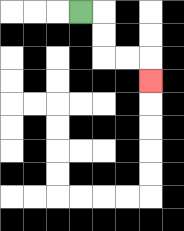{'start': '[3, 0]', 'end': '[6, 3]', 'path_directions': 'R,D,D,R,R,D', 'path_coordinates': '[[3, 0], [4, 0], [4, 1], [4, 2], [5, 2], [6, 2], [6, 3]]'}